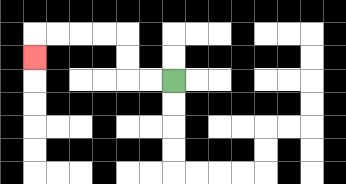{'start': '[7, 3]', 'end': '[1, 2]', 'path_directions': 'L,L,U,U,L,L,L,L,D', 'path_coordinates': '[[7, 3], [6, 3], [5, 3], [5, 2], [5, 1], [4, 1], [3, 1], [2, 1], [1, 1], [1, 2]]'}